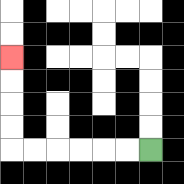{'start': '[6, 6]', 'end': '[0, 2]', 'path_directions': 'L,L,L,L,L,L,U,U,U,U', 'path_coordinates': '[[6, 6], [5, 6], [4, 6], [3, 6], [2, 6], [1, 6], [0, 6], [0, 5], [0, 4], [0, 3], [0, 2]]'}